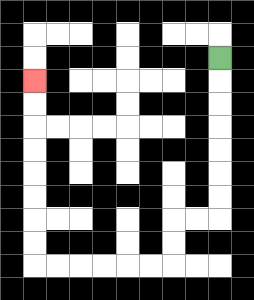{'start': '[9, 2]', 'end': '[1, 3]', 'path_directions': 'D,D,D,D,D,D,D,L,L,D,D,L,L,L,L,L,L,U,U,U,U,U,U,U,U', 'path_coordinates': '[[9, 2], [9, 3], [9, 4], [9, 5], [9, 6], [9, 7], [9, 8], [9, 9], [8, 9], [7, 9], [7, 10], [7, 11], [6, 11], [5, 11], [4, 11], [3, 11], [2, 11], [1, 11], [1, 10], [1, 9], [1, 8], [1, 7], [1, 6], [1, 5], [1, 4], [1, 3]]'}